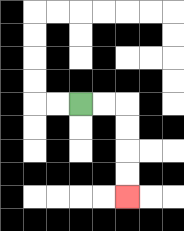{'start': '[3, 4]', 'end': '[5, 8]', 'path_directions': 'R,R,D,D,D,D', 'path_coordinates': '[[3, 4], [4, 4], [5, 4], [5, 5], [5, 6], [5, 7], [5, 8]]'}